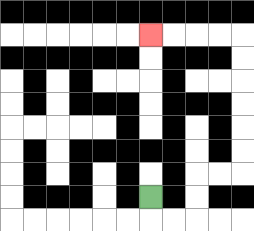{'start': '[6, 8]', 'end': '[6, 1]', 'path_directions': 'D,R,R,U,U,R,R,U,U,U,U,U,U,L,L,L,L', 'path_coordinates': '[[6, 8], [6, 9], [7, 9], [8, 9], [8, 8], [8, 7], [9, 7], [10, 7], [10, 6], [10, 5], [10, 4], [10, 3], [10, 2], [10, 1], [9, 1], [8, 1], [7, 1], [6, 1]]'}